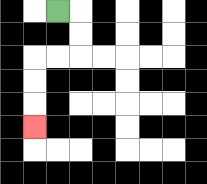{'start': '[2, 0]', 'end': '[1, 5]', 'path_directions': 'R,D,D,L,L,D,D,D', 'path_coordinates': '[[2, 0], [3, 0], [3, 1], [3, 2], [2, 2], [1, 2], [1, 3], [1, 4], [1, 5]]'}